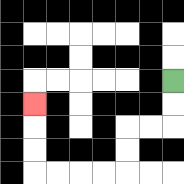{'start': '[7, 3]', 'end': '[1, 4]', 'path_directions': 'D,D,L,L,D,D,L,L,L,L,U,U,U', 'path_coordinates': '[[7, 3], [7, 4], [7, 5], [6, 5], [5, 5], [5, 6], [5, 7], [4, 7], [3, 7], [2, 7], [1, 7], [1, 6], [1, 5], [1, 4]]'}